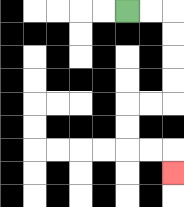{'start': '[5, 0]', 'end': '[7, 7]', 'path_directions': 'R,R,D,D,D,D,L,L,D,D,R,R,D', 'path_coordinates': '[[5, 0], [6, 0], [7, 0], [7, 1], [7, 2], [7, 3], [7, 4], [6, 4], [5, 4], [5, 5], [5, 6], [6, 6], [7, 6], [7, 7]]'}